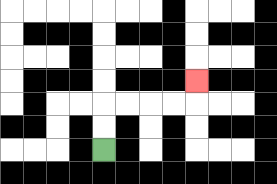{'start': '[4, 6]', 'end': '[8, 3]', 'path_directions': 'U,U,R,R,R,R,U', 'path_coordinates': '[[4, 6], [4, 5], [4, 4], [5, 4], [6, 4], [7, 4], [8, 4], [8, 3]]'}